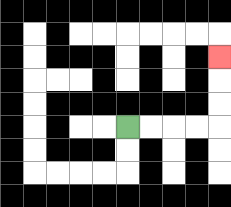{'start': '[5, 5]', 'end': '[9, 2]', 'path_directions': 'R,R,R,R,U,U,U', 'path_coordinates': '[[5, 5], [6, 5], [7, 5], [8, 5], [9, 5], [9, 4], [9, 3], [9, 2]]'}